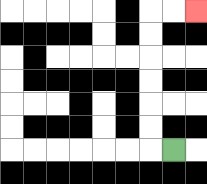{'start': '[7, 6]', 'end': '[8, 0]', 'path_directions': 'L,U,U,U,U,U,U,R,R', 'path_coordinates': '[[7, 6], [6, 6], [6, 5], [6, 4], [6, 3], [6, 2], [6, 1], [6, 0], [7, 0], [8, 0]]'}